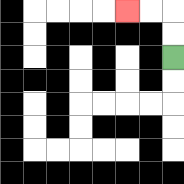{'start': '[7, 2]', 'end': '[5, 0]', 'path_directions': 'U,U,L,L', 'path_coordinates': '[[7, 2], [7, 1], [7, 0], [6, 0], [5, 0]]'}